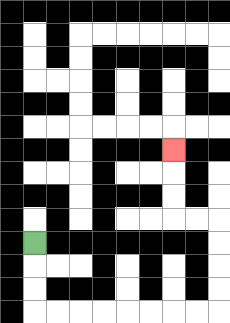{'start': '[1, 10]', 'end': '[7, 6]', 'path_directions': 'D,D,D,R,R,R,R,R,R,R,R,U,U,U,U,L,L,U,U,U', 'path_coordinates': '[[1, 10], [1, 11], [1, 12], [1, 13], [2, 13], [3, 13], [4, 13], [5, 13], [6, 13], [7, 13], [8, 13], [9, 13], [9, 12], [9, 11], [9, 10], [9, 9], [8, 9], [7, 9], [7, 8], [7, 7], [7, 6]]'}